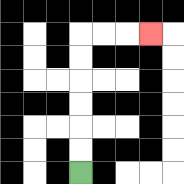{'start': '[3, 7]', 'end': '[6, 1]', 'path_directions': 'U,U,U,U,U,U,R,R,R', 'path_coordinates': '[[3, 7], [3, 6], [3, 5], [3, 4], [3, 3], [3, 2], [3, 1], [4, 1], [5, 1], [6, 1]]'}